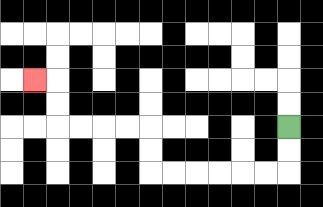{'start': '[12, 5]', 'end': '[1, 3]', 'path_directions': 'D,D,L,L,L,L,L,L,U,U,L,L,L,L,U,U,L', 'path_coordinates': '[[12, 5], [12, 6], [12, 7], [11, 7], [10, 7], [9, 7], [8, 7], [7, 7], [6, 7], [6, 6], [6, 5], [5, 5], [4, 5], [3, 5], [2, 5], [2, 4], [2, 3], [1, 3]]'}